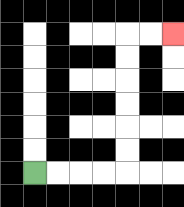{'start': '[1, 7]', 'end': '[7, 1]', 'path_directions': 'R,R,R,R,U,U,U,U,U,U,R,R', 'path_coordinates': '[[1, 7], [2, 7], [3, 7], [4, 7], [5, 7], [5, 6], [5, 5], [5, 4], [5, 3], [5, 2], [5, 1], [6, 1], [7, 1]]'}